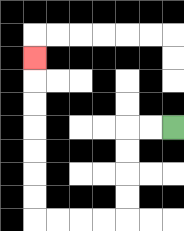{'start': '[7, 5]', 'end': '[1, 2]', 'path_directions': 'L,L,D,D,D,D,L,L,L,L,U,U,U,U,U,U,U', 'path_coordinates': '[[7, 5], [6, 5], [5, 5], [5, 6], [5, 7], [5, 8], [5, 9], [4, 9], [3, 9], [2, 9], [1, 9], [1, 8], [1, 7], [1, 6], [1, 5], [1, 4], [1, 3], [1, 2]]'}